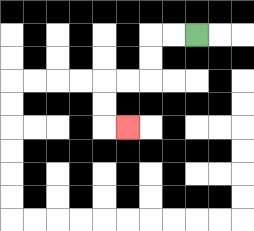{'start': '[8, 1]', 'end': '[5, 5]', 'path_directions': 'L,L,D,D,L,L,D,D,R', 'path_coordinates': '[[8, 1], [7, 1], [6, 1], [6, 2], [6, 3], [5, 3], [4, 3], [4, 4], [4, 5], [5, 5]]'}